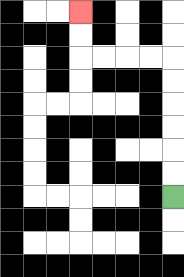{'start': '[7, 8]', 'end': '[3, 0]', 'path_directions': 'U,U,U,U,U,U,L,L,L,L,U,U', 'path_coordinates': '[[7, 8], [7, 7], [7, 6], [7, 5], [7, 4], [7, 3], [7, 2], [6, 2], [5, 2], [4, 2], [3, 2], [3, 1], [3, 0]]'}